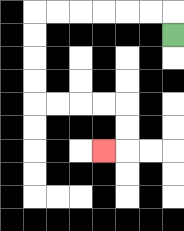{'start': '[7, 1]', 'end': '[4, 6]', 'path_directions': 'U,L,L,L,L,L,L,D,D,D,D,R,R,R,R,D,D,L', 'path_coordinates': '[[7, 1], [7, 0], [6, 0], [5, 0], [4, 0], [3, 0], [2, 0], [1, 0], [1, 1], [1, 2], [1, 3], [1, 4], [2, 4], [3, 4], [4, 4], [5, 4], [5, 5], [5, 6], [4, 6]]'}